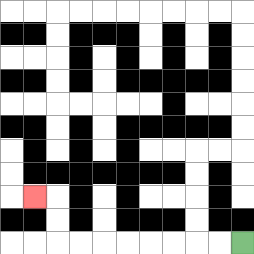{'start': '[10, 10]', 'end': '[1, 8]', 'path_directions': 'L,L,L,L,L,L,L,L,U,U,L', 'path_coordinates': '[[10, 10], [9, 10], [8, 10], [7, 10], [6, 10], [5, 10], [4, 10], [3, 10], [2, 10], [2, 9], [2, 8], [1, 8]]'}